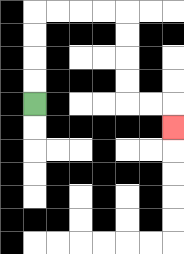{'start': '[1, 4]', 'end': '[7, 5]', 'path_directions': 'U,U,U,U,R,R,R,R,D,D,D,D,R,R,D', 'path_coordinates': '[[1, 4], [1, 3], [1, 2], [1, 1], [1, 0], [2, 0], [3, 0], [4, 0], [5, 0], [5, 1], [5, 2], [5, 3], [5, 4], [6, 4], [7, 4], [7, 5]]'}